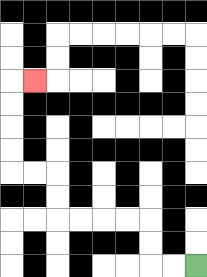{'start': '[8, 11]', 'end': '[1, 3]', 'path_directions': 'L,L,U,U,L,L,L,L,U,U,L,L,U,U,U,U,R', 'path_coordinates': '[[8, 11], [7, 11], [6, 11], [6, 10], [6, 9], [5, 9], [4, 9], [3, 9], [2, 9], [2, 8], [2, 7], [1, 7], [0, 7], [0, 6], [0, 5], [0, 4], [0, 3], [1, 3]]'}